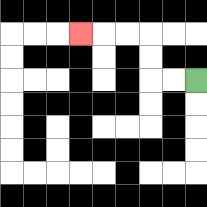{'start': '[8, 3]', 'end': '[3, 1]', 'path_directions': 'L,L,U,U,L,L,L', 'path_coordinates': '[[8, 3], [7, 3], [6, 3], [6, 2], [6, 1], [5, 1], [4, 1], [3, 1]]'}